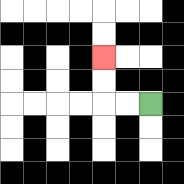{'start': '[6, 4]', 'end': '[4, 2]', 'path_directions': 'L,L,U,U', 'path_coordinates': '[[6, 4], [5, 4], [4, 4], [4, 3], [4, 2]]'}